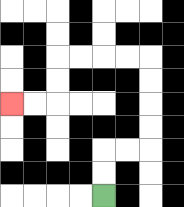{'start': '[4, 8]', 'end': '[0, 4]', 'path_directions': 'U,U,R,R,U,U,U,U,L,L,L,L,D,D,L,L', 'path_coordinates': '[[4, 8], [4, 7], [4, 6], [5, 6], [6, 6], [6, 5], [6, 4], [6, 3], [6, 2], [5, 2], [4, 2], [3, 2], [2, 2], [2, 3], [2, 4], [1, 4], [0, 4]]'}